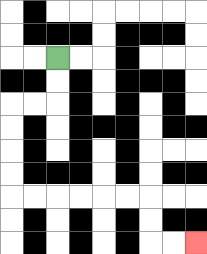{'start': '[2, 2]', 'end': '[8, 10]', 'path_directions': 'D,D,L,L,D,D,D,D,R,R,R,R,R,R,D,D,R,R', 'path_coordinates': '[[2, 2], [2, 3], [2, 4], [1, 4], [0, 4], [0, 5], [0, 6], [0, 7], [0, 8], [1, 8], [2, 8], [3, 8], [4, 8], [5, 8], [6, 8], [6, 9], [6, 10], [7, 10], [8, 10]]'}